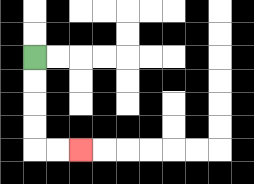{'start': '[1, 2]', 'end': '[3, 6]', 'path_directions': 'D,D,D,D,R,R', 'path_coordinates': '[[1, 2], [1, 3], [1, 4], [1, 5], [1, 6], [2, 6], [3, 6]]'}